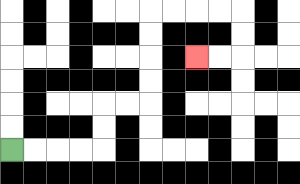{'start': '[0, 6]', 'end': '[8, 2]', 'path_directions': 'R,R,R,R,U,U,R,R,U,U,U,U,R,R,R,R,D,D,L,L', 'path_coordinates': '[[0, 6], [1, 6], [2, 6], [3, 6], [4, 6], [4, 5], [4, 4], [5, 4], [6, 4], [6, 3], [6, 2], [6, 1], [6, 0], [7, 0], [8, 0], [9, 0], [10, 0], [10, 1], [10, 2], [9, 2], [8, 2]]'}